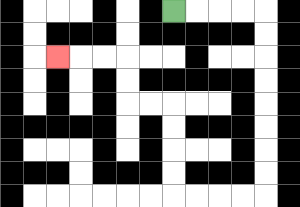{'start': '[7, 0]', 'end': '[2, 2]', 'path_directions': 'R,R,R,R,D,D,D,D,D,D,D,D,L,L,L,L,U,U,U,U,L,L,U,U,L,L,L', 'path_coordinates': '[[7, 0], [8, 0], [9, 0], [10, 0], [11, 0], [11, 1], [11, 2], [11, 3], [11, 4], [11, 5], [11, 6], [11, 7], [11, 8], [10, 8], [9, 8], [8, 8], [7, 8], [7, 7], [7, 6], [7, 5], [7, 4], [6, 4], [5, 4], [5, 3], [5, 2], [4, 2], [3, 2], [2, 2]]'}